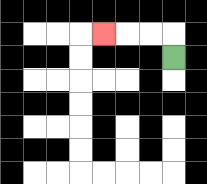{'start': '[7, 2]', 'end': '[4, 1]', 'path_directions': 'U,L,L,L', 'path_coordinates': '[[7, 2], [7, 1], [6, 1], [5, 1], [4, 1]]'}